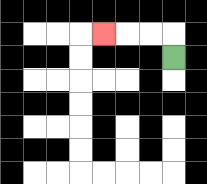{'start': '[7, 2]', 'end': '[4, 1]', 'path_directions': 'U,L,L,L', 'path_coordinates': '[[7, 2], [7, 1], [6, 1], [5, 1], [4, 1]]'}